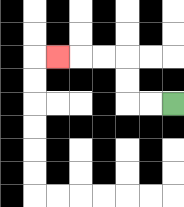{'start': '[7, 4]', 'end': '[2, 2]', 'path_directions': 'L,L,U,U,L,L,L', 'path_coordinates': '[[7, 4], [6, 4], [5, 4], [5, 3], [5, 2], [4, 2], [3, 2], [2, 2]]'}